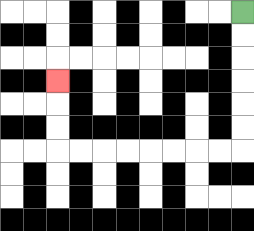{'start': '[10, 0]', 'end': '[2, 3]', 'path_directions': 'D,D,D,D,D,D,L,L,L,L,L,L,L,L,U,U,U', 'path_coordinates': '[[10, 0], [10, 1], [10, 2], [10, 3], [10, 4], [10, 5], [10, 6], [9, 6], [8, 6], [7, 6], [6, 6], [5, 6], [4, 6], [3, 6], [2, 6], [2, 5], [2, 4], [2, 3]]'}